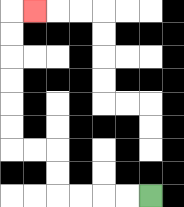{'start': '[6, 8]', 'end': '[1, 0]', 'path_directions': 'L,L,L,L,U,U,L,L,U,U,U,U,U,U,R', 'path_coordinates': '[[6, 8], [5, 8], [4, 8], [3, 8], [2, 8], [2, 7], [2, 6], [1, 6], [0, 6], [0, 5], [0, 4], [0, 3], [0, 2], [0, 1], [0, 0], [1, 0]]'}